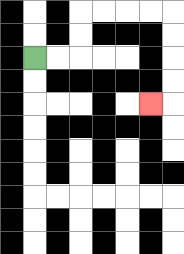{'start': '[1, 2]', 'end': '[6, 4]', 'path_directions': 'R,R,U,U,R,R,R,R,D,D,D,D,L', 'path_coordinates': '[[1, 2], [2, 2], [3, 2], [3, 1], [3, 0], [4, 0], [5, 0], [6, 0], [7, 0], [7, 1], [7, 2], [7, 3], [7, 4], [6, 4]]'}